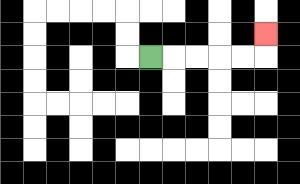{'start': '[6, 2]', 'end': '[11, 1]', 'path_directions': 'R,R,R,R,R,U', 'path_coordinates': '[[6, 2], [7, 2], [8, 2], [9, 2], [10, 2], [11, 2], [11, 1]]'}